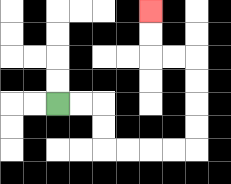{'start': '[2, 4]', 'end': '[6, 0]', 'path_directions': 'R,R,D,D,R,R,R,R,U,U,U,U,L,L,U,U', 'path_coordinates': '[[2, 4], [3, 4], [4, 4], [4, 5], [4, 6], [5, 6], [6, 6], [7, 6], [8, 6], [8, 5], [8, 4], [8, 3], [8, 2], [7, 2], [6, 2], [6, 1], [6, 0]]'}